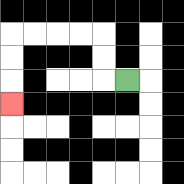{'start': '[5, 3]', 'end': '[0, 4]', 'path_directions': 'L,U,U,L,L,L,L,D,D,D', 'path_coordinates': '[[5, 3], [4, 3], [4, 2], [4, 1], [3, 1], [2, 1], [1, 1], [0, 1], [0, 2], [0, 3], [0, 4]]'}